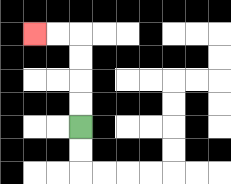{'start': '[3, 5]', 'end': '[1, 1]', 'path_directions': 'U,U,U,U,L,L', 'path_coordinates': '[[3, 5], [3, 4], [3, 3], [3, 2], [3, 1], [2, 1], [1, 1]]'}